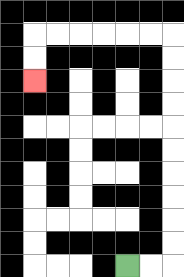{'start': '[5, 11]', 'end': '[1, 3]', 'path_directions': 'R,R,U,U,U,U,U,U,U,U,U,U,L,L,L,L,L,L,D,D', 'path_coordinates': '[[5, 11], [6, 11], [7, 11], [7, 10], [7, 9], [7, 8], [7, 7], [7, 6], [7, 5], [7, 4], [7, 3], [7, 2], [7, 1], [6, 1], [5, 1], [4, 1], [3, 1], [2, 1], [1, 1], [1, 2], [1, 3]]'}